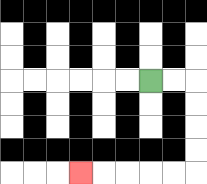{'start': '[6, 3]', 'end': '[3, 7]', 'path_directions': 'R,R,D,D,D,D,L,L,L,L,L', 'path_coordinates': '[[6, 3], [7, 3], [8, 3], [8, 4], [8, 5], [8, 6], [8, 7], [7, 7], [6, 7], [5, 7], [4, 7], [3, 7]]'}